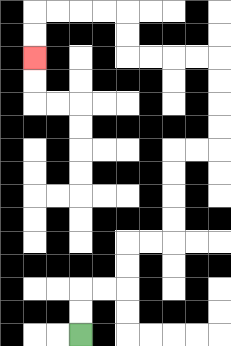{'start': '[3, 14]', 'end': '[1, 2]', 'path_directions': 'U,U,R,R,U,U,R,R,U,U,U,U,R,R,U,U,U,U,L,L,L,L,U,U,L,L,L,L,D,D', 'path_coordinates': '[[3, 14], [3, 13], [3, 12], [4, 12], [5, 12], [5, 11], [5, 10], [6, 10], [7, 10], [7, 9], [7, 8], [7, 7], [7, 6], [8, 6], [9, 6], [9, 5], [9, 4], [9, 3], [9, 2], [8, 2], [7, 2], [6, 2], [5, 2], [5, 1], [5, 0], [4, 0], [3, 0], [2, 0], [1, 0], [1, 1], [1, 2]]'}